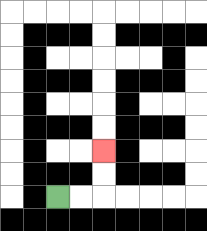{'start': '[2, 8]', 'end': '[4, 6]', 'path_directions': 'R,R,U,U', 'path_coordinates': '[[2, 8], [3, 8], [4, 8], [4, 7], [4, 6]]'}